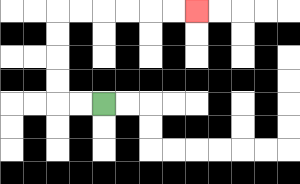{'start': '[4, 4]', 'end': '[8, 0]', 'path_directions': 'L,L,U,U,U,U,R,R,R,R,R,R', 'path_coordinates': '[[4, 4], [3, 4], [2, 4], [2, 3], [2, 2], [2, 1], [2, 0], [3, 0], [4, 0], [5, 0], [6, 0], [7, 0], [8, 0]]'}